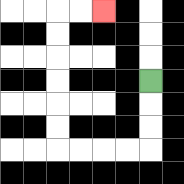{'start': '[6, 3]', 'end': '[4, 0]', 'path_directions': 'D,D,D,L,L,L,L,U,U,U,U,U,U,R,R', 'path_coordinates': '[[6, 3], [6, 4], [6, 5], [6, 6], [5, 6], [4, 6], [3, 6], [2, 6], [2, 5], [2, 4], [2, 3], [2, 2], [2, 1], [2, 0], [3, 0], [4, 0]]'}